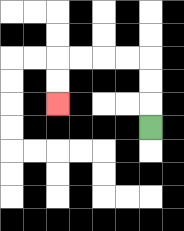{'start': '[6, 5]', 'end': '[2, 4]', 'path_directions': 'U,U,U,L,L,L,L,D,D', 'path_coordinates': '[[6, 5], [6, 4], [6, 3], [6, 2], [5, 2], [4, 2], [3, 2], [2, 2], [2, 3], [2, 4]]'}